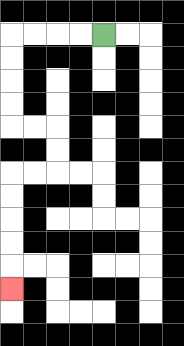{'start': '[4, 1]', 'end': '[0, 12]', 'path_directions': 'L,L,L,L,D,D,D,D,R,R,D,D,L,L,D,D,D,D,D', 'path_coordinates': '[[4, 1], [3, 1], [2, 1], [1, 1], [0, 1], [0, 2], [0, 3], [0, 4], [0, 5], [1, 5], [2, 5], [2, 6], [2, 7], [1, 7], [0, 7], [0, 8], [0, 9], [0, 10], [0, 11], [0, 12]]'}